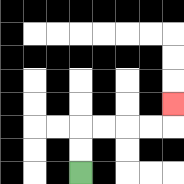{'start': '[3, 7]', 'end': '[7, 4]', 'path_directions': 'U,U,R,R,R,R,U', 'path_coordinates': '[[3, 7], [3, 6], [3, 5], [4, 5], [5, 5], [6, 5], [7, 5], [7, 4]]'}